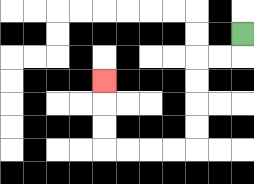{'start': '[10, 1]', 'end': '[4, 3]', 'path_directions': 'D,L,L,D,D,D,D,L,L,L,L,U,U,U', 'path_coordinates': '[[10, 1], [10, 2], [9, 2], [8, 2], [8, 3], [8, 4], [8, 5], [8, 6], [7, 6], [6, 6], [5, 6], [4, 6], [4, 5], [4, 4], [4, 3]]'}